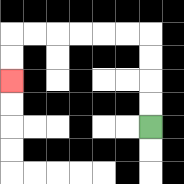{'start': '[6, 5]', 'end': '[0, 3]', 'path_directions': 'U,U,U,U,L,L,L,L,L,L,D,D', 'path_coordinates': '[[6, 5], [6, 4], [6, 3], [6, 2], [6, 1], [5, 1], [4, 1], [3, 1], [2, 1], [1, 1], [0, 1], [0, 2], [0, 3]]'}